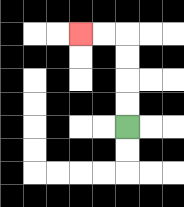{'start': '[5, 5]', 'end': '[3, 1]', 'path_directions': 'U,U,U,U,L,L', 'path_coordinates': '[[5, 5], [5, 4], [5, 3], [5, 2], [5, 1], [4, 1], [3, 1]]'}